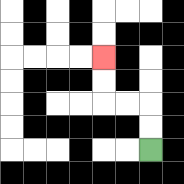{'start': '[6, 6]', 'end': '[4, 2]', 'path_directions': 'U,U,L,L,U,U', 'path_coordinates': '[[6, 6], [6, 5], [6, 4], [5, 4], [4, 4], [4, 3], [4, 2]]'}